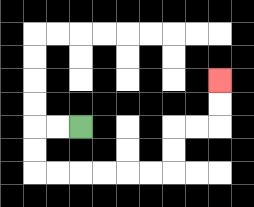{'start': '[3, 5]', 'end': '[9, 3]', 'path_directions': 'L,L,D,D,R,R,R,R,R,R,U,U,R,R,U,U', 'path_coordinates': '[[3, 5], [2, 5], [1, 5], [1, 6], [1, 7], [2, 7], [3, 7], [4, 7], [5, 7], [6, 7], [7, 7], [7, 6], [7, 5], [8, 5], [9, 5], [9, 4], [9, 3]]'}